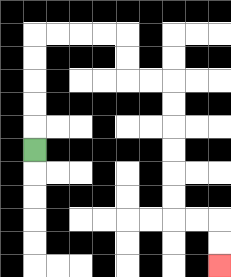{'start': '[1, 6]', 'end': '[9, 11]', 'path_directions': 'U,U,U,U,U,R,R,R,R,D,D,R,R,D,D,D,D,D,D,R,R,D,D', 'path_coordinates': '[[1, 6], [1, 5], [1, 4], [1, 3], [1, 2], [1, 1], [2, 1], [3, 1], [4, 1], [5, 1], [5, 2], [5, 3], [6, 3], [7, 3], [7, 4], [7, 5], [7, 6], [7, 7], [7, 8], [7, 9], [8, 9], [9, 9], [9, 10], [9, 11]]'}